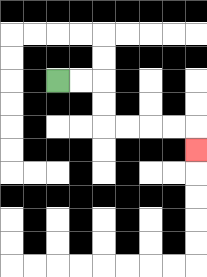{'start': '[2, 3]', 'end': '[8, 6]', 'path_directions': 'R,R,D,D,R,R,R,R,D', 'path_coordinates': '[[2, 3], [3, 3], [4, 3], [4, 4], [4, 5], [5, 5], [6, 5], [7, 5], [8, 5], [8, 6]]'}